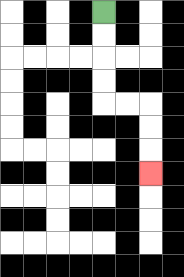{'start': '[4, 0]', 'end': '[6, 7]', 'path_directions': 'D,D,D,D,R,R,D,D,D', 'path_coordinates': '[[4, 0], [4, 1], [4, 2], [4, 3], [4, 4], [5, 4], [6, 4], [6, 5], [6, 6], [6, 7]]'}